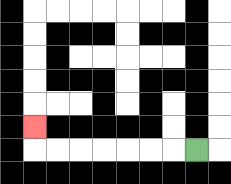{'start': '[8, 6]', 'end': '[1, 5]', 'path_directions': 'L,L,L,L,L,L,L,U', 'path_coordinates': '[[8, 6], [7, 6], [6, 6], [5, 6], [4, 6], [3, 6], [2, 6], [1, 6], [1, 5]]'}